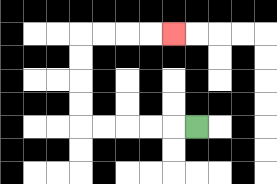{'start': '[8, 5]', 'end': '[7, 1]', 'path_directions': 'L,L,L,L,L,U,U,U,U,R,R,R,R', 'path_coordinates': '[[8, 5], [7, 5], [6, 5], [5, 5], [4, 5], [3, 5], [3, 4], [3, 3], [3, 2], [3, 1], [4, 1], [5, 1], [6, 1], [7, 1]]'}